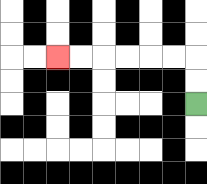{'start': '[8, 4]', 'end': '[2, 2]', 'path_directions': 'U,U,L,L,L,L,L,L', 'path_coordinates': '[[8, 4], [8, 3], [8, 2], [7, 2], [6, 2], [5, 2], [4, 2], [3, 2], [2, 2]]'}